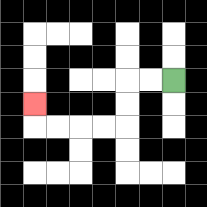{'start': '[7, 3]', 'end': '[1, 4]', 'path_directions': 'L,L,D,D,L,L,L,L,U', 'path_coordinates': '[[7, 3], [6, 3], [5, 3], [5, 4], [5, 5], [4, 5], [3, 5], [2, 5], [1, 5], [1, 4]]'}